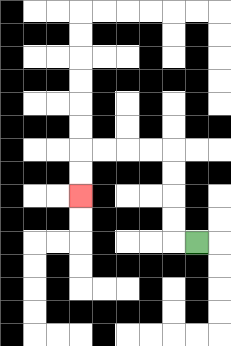{'start': '[8, 10]', 'end': '[3, 8]', 'path_directions': 'L,U,U,U,U,L,L,L,L,D,D', 'path_coordinates': '[[8, 10], [7, 10], [7, 9], [7, 8], [7, 7], [7, 6], [6, 6], [5, 6], [4, 6], [3, 6], [3, 7], [3, 8]]'}